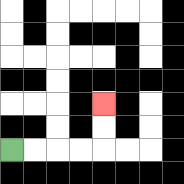{'start': '[0, 6]', 'end': '[4, 4]', 'path_directions': 'R,R,R,R,U,U', 'path_coordinates': '[[0, 6], [1, 6], [2, 6], [3, 6], [4, 6], [4, 5], [4, 4]]'}